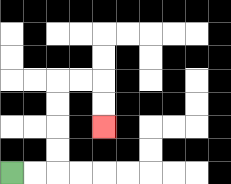{'start': '[0, 7]', 'end': '[4, 5]', 'path_directions': 'R,R,U,U,U,U,R,R,D,D', 'path_coordinates': '[[0, 7], [1, 7], [2, 7], [2, 6], [2, 5], [2, 4], [2, 3], [3, 3], [4, 3], [4, 4], [4, 5]]'}